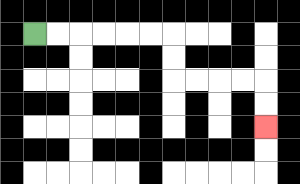{'start': '[1, 1]', 'end': '[11, 5]', 'path_directions': 'R,R,R,R,R,R,D,D,R,R,R,R,D,D', 'path_coordinates': '[[1, 1], [2, 1], [3, 1], [4, 1], [5, 1], [6, 1], [7, 1], [7, 2], [7, 3], [8, 3], [9, 3], [10, 3], [11, 3], [11, 4], [11, 5]]'}